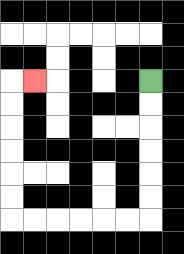{'start': '[6, 3]', 'end': '[1, 3]', 'path_directions': 'D,D,D,D,D,D,L,L,L,L,L,L,U,U,U,U,U,U,R', 'path_coordinates': '[[6, 3], [6, 4], [6, 5], [6, 6], [6, 7], [6, 8], [6, 9], [5, 9], [4, 9], [3, 9], [2, 9], [1, 9], [0, 9], [0, 8], [0, 7], [0, 6], [0, 5], [0, 4], [0, 3], [1, 3]]'}